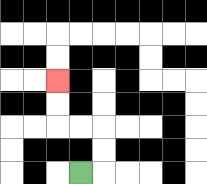{'start': '[3, 7]', 'end': '[2, 3]', 'path_directions': 'R,U,U,L,L,U,U', 'path_coordinates': '[[3, 7], [4, 7], [4, 6], [4, 5], [3, 5], [2, 5], [2, 4], [2, 3]]'}